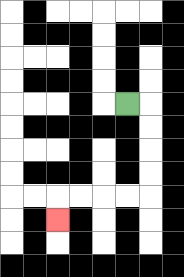{'start': '[5, 4]', 'end': '[2, 9]', 'path_directions': 'R,D,D,D,D,L,L,L,L,D', 'path_coordinates': '[[5, 4], [6, 4], [6, 5], [6, 6], [6, 7], [6, 8], [5, 8], [4, 8], [3, 8], [2, 8], [2, 9]]'}